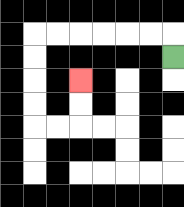{'start': '[7, 2]', 'end': '[3, 3]', 'path_directions': 'U,L,L,L,L,L,L,D,D,D,D,R,R,U,U', 'path_coordinates': '[[7, 2], [7, 1], [6, 1], [5, 1], [4, 1], [3, 1], [2, 1], [1, 1], [1, 2], [1, 3], [1, 4], [1, 5], [2, 5], [3, 5], [3, 4], [3, 3]]'}